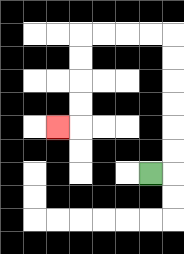{'start': '[6, 7]', 'end': '[2, 5]', 'path_directions': 'R,U,U,U,U,U,U,L,L,L,L,D,D,D,D,L', 'path_coordinates': '[[6, 7], [7, 7], [7, 6], [7, 5], [7, 4], [7, 3], [7, 2], [7, 1], [6, 1], [5, 1], [4, 1], [3, 1], [3, 2], [3, 3], [3, 4], [3, 5], [2, 5]]'}